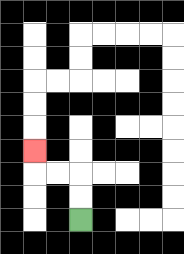{'start': '[3, 9]', 'end': '[1, 6]', 'path_directions': 'U,U,L,L,U', 'path_coordinates': '[[3, 9], [3, 8], [3, 7], [2, 7], [1, 7], [1, 6]]'}